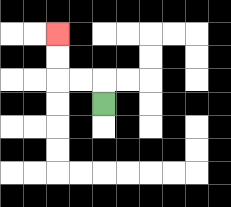{'start': '[4, 4]', 'end': '[2, 1]', 'path_directions': 'U,L,L,U,U', 'path_coordinates': '[[4, 4], [4, 3], [3, 3], [2, 3], [2, 2], [2, 1]]'}